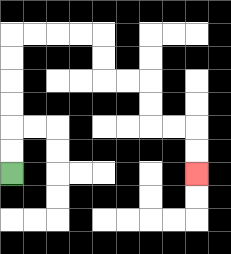{'start': '[0, 7]', 'end': '[8, 7]', 'path_directions': 'U,U,U,U,U,U,R,R,R,R,D,D,R,R,D,D,R,R,D,D', 'path_coordinates': '[[0, 7], [0, 6], [0, 5], [0, 4], [0, 3], [0, 2], [0, 1], [1, 1], [2, 1], [3, 1], [4, 1], [4, 2], [4, 3], [5, 3], [6, 3], [6, 4], [6, 5], [7, 5], [8, 5], [8, 6], [8, 7]]'}